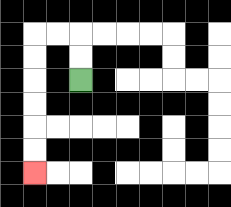{'start': '[3, 3]', 'end': '[1, 7]', 'path_directions': 'U,U,L,L,D,D,D,D,D,D', 'path_coordinates': '[[3, 3], [3, 2], [3, 1], [2, 1], [1, 1], [1, 2], [1, 3], [1, 4], [1, 5], [1, 6], [1, 7]]'}